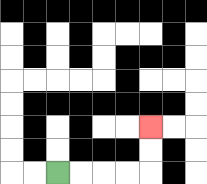{'start': '[2, 7]', 'end': '[6, 5]', 'path_directions': 'R,R,R,R,U,U', 'path_coordinates': '[[2, 7], [3, 7], [4, 7], [5, 7], [6, 7], [6, 6], [6, 5]]'}